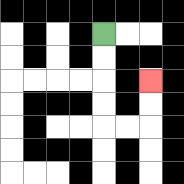{'start': '[4, 1]', 'end': '[6, 3]', 'path_directions': 'D,D,D,D,R,R,U,U', 'path_coordinates': '[[4, 1], [4, 2], [4, 3], [4, 4], [4, 5], [5, 5], [6, 5], [6, 4], [6, 3]]'}